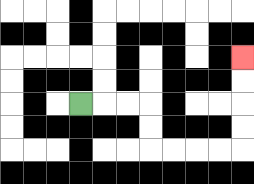{'start': '[3, 4]', 'end': '[10, 2]', 'path_directions': 'R,R,R,D,D,R,R,R,R,U,U,U,U', 'path_coordinates': '[[3, 4], [4, 4], [5, 4], [6, 4], [6, 5], [6, 6], [7, 6], [8, 6], [9, 6], [10, 6], [10, 5], [10, 4], [10, 3], [10, 2]]'}